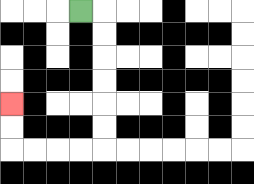{'start': '[3, 0]', 'end': '[0, 4]', 'path_directions': 'R,D,D,D,D,D,D,L,L,L,L,U,U', 'path_coordinates': '[[3, 0], [4, 0], [4, 1], [4, 2], [4, 3], [4, 4], [4, 5], [4, 6], [3, 6], [2, 6], [1, 6], [0, 6], [0, 5], [0, 4]]'}